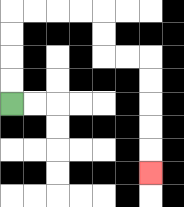{'start': '[0, 4]', 'end': '[6, 7]', 'path_directions': 'U,U,U,U,R,R,R,R,D,D,R,R,D,D,D,D,D', 'path_coordinates': '[[0, 4], [0, 3], [0, 2], [0, 1], [0, 0], [1, 0], [2, 0], [3, 0], [4, 0], [4, 1], [4, 2], [5, 2], [6, 2], [6, 3], [6, 4], [6, 5], [6, 6], [6, 7]]'}